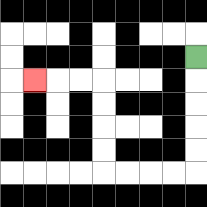{'start': '[8, 2]', 'end': '[1, 3]', 'path_directions': 'D,D,D,D,D,L,L,L,L,U,U,U,U,L,L,L', 'path_coordinates': '[[8, 2], [8, 3], [8, 4], [8, 5], [8, 6], [8, 7], [7, 7], [6, 7], [5, 7], [4, 7], [4, 6], [4, 5], [4, 4], [4, 3], [3, 3], [2, 3], [1, 3]]'}